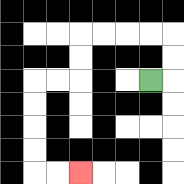{'start': '[6, 3]', 'end': '[3, 7]', 'path_directions': 'R,U,U,L,L,L,L,D,D,L,L,D,D,D,D,R,R', 'path_coordinates': '[[6, 3], [7, 3], [7, 2], [7, 1], [6, 1], [5, 1], [4, 1], [3, 1], [3, 2], [3, 3], [2, 3], [1, 3], [1, 4], [1, 5], [1, 6], [1, 7], [2, 7], [3, 7]]'}